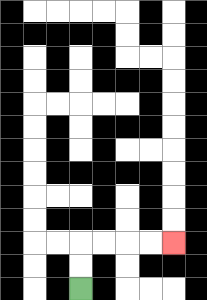{'start': '[3, 12]', 'end': '[7, 10]', 'path_directions': 'U,U,R,R,R,R', 'path_coordinates': '[[3, 12], [3, 11], [3, 10], [4, 10], [5, 10], [6, 10], [7, 10]]'}